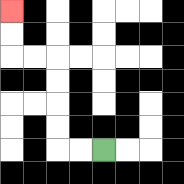{'start': '[4, 6]', 'end': '[0, 0]', 'path_directions': 'L,L,U,U,U,U,L,L,U,U', 'path_coordinates': '[[4, 6], [3, 6], [2, 6], [2, 5], [2, 4], [2, 3], [2, 2], [1, 2], [0, 2], [0, 1], [0, 0]]'}